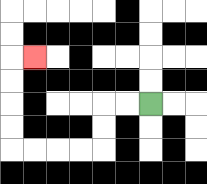{'start': '[6, 4]', 'end': '[1, 2]', 'path_directions': 'L,L,D,D,L,L,L,L,U,U,U,U,R', 'path_coordinates': '[[6, 4], [5, 4], [4, 4], [4, 5], [4, 6], [3, 6], [2, 6], [1, 6], [0, 6], [0, 5], [0, 4], [0, 3], [0, 2], [1, 2]]'}